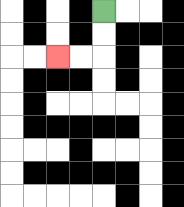{'start': '[4, 0]', 'end': '[2, 2]', 'path_directions': 'D,D,L,L', 'path_coordinates': '[[4, 0], [4, 1], [4, 2], [3, 2], [2, 2]]'}